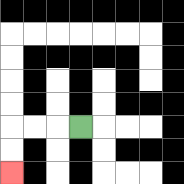{'start': '[3, 5]', 'end': '[0, 7]', 'path_directions': 'L,L,L,D,D', 'path_coordinates': '[[3, 5], [2, 5], [1, 5], [0, 5], [0, 6], [0, 7]]'}